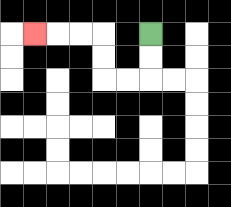{'start': '[6, 1]', 'end': '[1, 1]', 'path_directions': 'D,D,L,L,U,U,L,L,L', 'path_coordinates': '[[6, 1], [6, 2], [6, 3], [5, 3], [4, 3], [4, 2], [4, 1], [3, 1], [2, 1], [1, 1]]'}